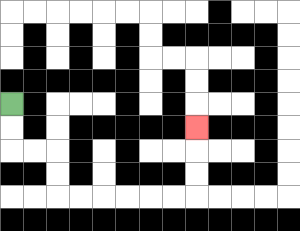{'start': '[0, 4]', 'end': '[8, 5]', 'path_directions': 'D,D,R,R,D,D,R,R,R,R,R,R,U,U,U', 'path_coordinates': '[[0, 4], [0, 5], [0, 6], [1, 6], [2, 6], [2, 7], [2, 8], [3, 8], [4, 8], [5, 8], [6, 8], [7, 8], [8, 8], [8, 7], [8, 6], [8, 5]]'}